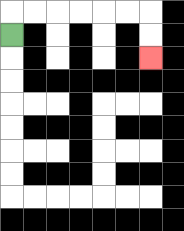{'start': '[0, 1]', 'end': '[6, 2]', 'path_directions': 'U,R,R,R,R,R,R,D,D', 'path_coordinates': '[[0, 1], [0, 0], [1, 0], [2, 0], [3, 0], [4, 0], [5, 0], [6, 0], [6, 1], [6, 2]]'}